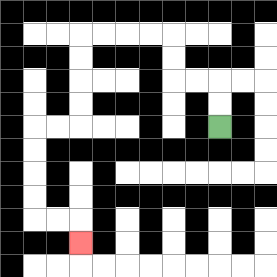{'start': '[9, 5]', 'end': '[3, 10]', 'path_directions': 'U,U,L,L,U,U,L,L,L,L,D,D,D,D,L,L,D,D,D,D,R,R,D', 'path_coordinates': '[[9, 5], [9, 4], [9, 3], [8, 3], [7, 3], [7, 2], [7, 1], [6, 1], [5, 1], [4, 1], [3, 1], [3, 2], [3, 3], [3, 4], [3, 5], [2, 5], [1, 5], [1, 6], [1, 7], [1, 8], [1, 9], [2, 9], [3, 9], [3, 10]]'}